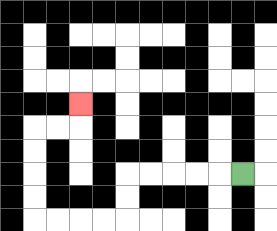{'start': '[10, 7]', 'end': '[3, 4]', 'path_directions': 'L,L,L,L,L,D,D,L,L,L,L,U,U,U,U,R,R,U', 'path_coordinates': '[[10, 7], [9, 7], [8, 7], [7, 7], [6, 7], [5, 7], [5, 8], [5, 9], [4, 9], [3, 9], [2, 9], [1, 9], [1, 8], [1, 7], [1, 6], [1, 5], [2, 5], [3, 5], [3, 4]]'}